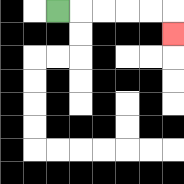{'start': '[2, 0]', 'end': '[7, 1]', 'path_directions': 'R,R,R,R,R,D', 'path_coordinates': '[[2, 0], [3, 0], [4, 0], [5, 0], [6, 0], [7, 0], [7, 1]]'}